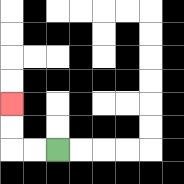{'start': '[2, 6]', 'end': '[0, 4]', 'path_directions': 'L,L,U,U', 'path_coordinates': '[[2, 6], [1, 6], [0, 6], [0, 5], [0, 4]]'}